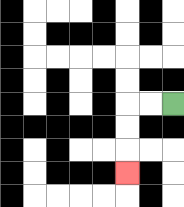{'start': '[7, 4]', 'end': '[5, 7]', 'path_directions': 'L,L,D,D,D', 'path_coordinates': '[[7, 4], [6, 4], [5, 4], [5, 5], [5, 6], [5, 7]]'}